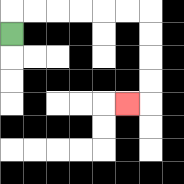{'start': '[0, 1]', 'end': '[5, 4]', 'path_directions': 'U,R,R,R,R,R,R,D,D,D,D,L', 'path_coordinates': '[[0, 1], [0, 0], [1, 0], [2, 0], [3, 0], [4, 0], [5, 0], [6, 0], [6, 1], [6, 2], [6, 3], [6, 4], [5, 4]]'}